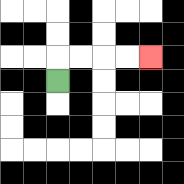{'start': '[2, 3]', 'end': '[6, 2]', 'path_directions': 'U,R,R,R,R', 'path_coordinates': '[[2, 3], [2, 2], [3, 2], [4, 2], [5, 2], [6, 2]]'}